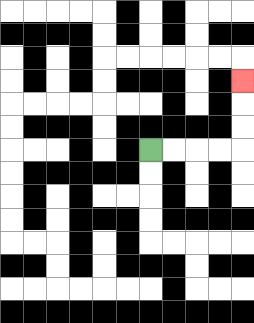{'start': '[6, 6]', 'end': '[10, 3]', 'path_directions': 'R,R,R,R,U,U,U', 'path_coordinates': '[[6, 6], [7, 6], [8, 6], [9, 6], [10, 6], [10, 5], [10, 4], [10, 3]]'}